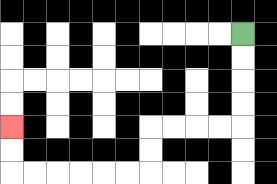{'start': '[10, 1]', 'end': '[0, 5]', 'path_directions': 'D,D,D,D,L,L,L,L,D,D,L,L,L,L,L,L,U,U', 'path_coordinates': '[[10, 1], [10, 2], [10, 3], [10, 4], [10, 5], [9, 5], [8, 5], [7, 5], [6, 5], [6, 6], [6, 7], [5, 7], [4, 7], [3, 7], [2, 7], [1, 7], [0, 7], [0, 6], [0, 5]]'}